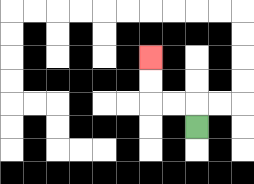{'start': '[8, 5]', 'end': '[6, 2]', 'path_directions': 'U,L,L,U,U', 'path_coordinates': '[[8, 5], [8, 4], [7, 4], [6, 4], [6, 3], [6, 2]]'}